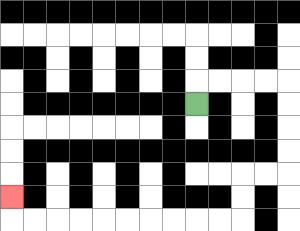{'start': '[8, 4]', 'end': '[0, 8]', 'path_directions': 'U,R,R,R,R,D,D,D,D,L,L,D,D,L,L,L,L,L,L,L,L,L,L,U', 'path_coordinates': '[[8, 4], [8, 3], [9, 3], [10, 3], [11, 3], [12, 3], [12, 4], [12, 5], [12, 6], [12, 7], [11, 7], [10, 7], [10, 8], [10, 9], [9, 9], [8, 9], [7, 9], [6, 9], [5, 9], [4, 9], [3, 9], [2, 9], [1, 9], [0, 9], [0, 8]]'}